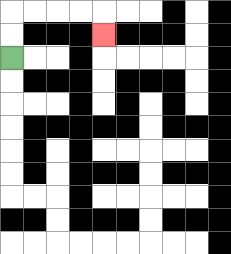{'start': '[0, 2]', 'end': '[4, 1]', 'path_directions': 'U,U,R,R,R,R,D', 'path_coordinates': '[[0, 2], [0, 1], [0, 0], [1, 0], [2, 0], [3, 0], [4, 0], [4, 1]]'}